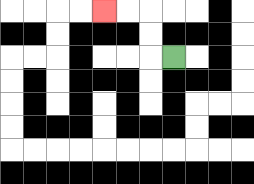{'start': '[7, 2]', 'end': '[4, 0]', 'path_directions': 'L,U,U,L,L', 'path_coordinates': '[[7, 2], [6, 2], [6, 1], [6, 0], [5, 0], [4, 0]]'}